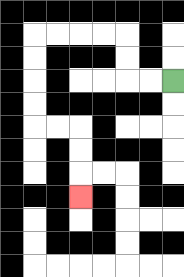{'start': '[7, 3]', 'end': '[3, 8]', 'path_directions': 'L,L,U,U,L,L,L,L,D,D,D,D,R,R,D,D,D', 'path_coordinates': '[[7, 3], [6, 3], [5, 3], [5, 2], [5, 1], [4, 1], [3, 1], [2, 1], [1, 1], [1, 2], [1, 3], [1, 4], [1, 5], [2, 5], [3, 5], [3, 6], [3, 7], [3, 8]]'}